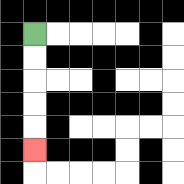{'start': '[1, 1]', 'end': '[1, 6]', 'path_directions': 'D,D,D,D,D', 'path_coordinates': '[[1, 1], [1, 2], [1, 3], [1, 4], [1, 5], [1, 6]]'}